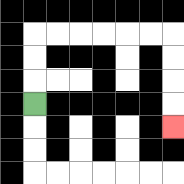{'start': '[1, 4]', 'end': '[7, 5]', 'path_directions': 'U,U,U,R,R,R,R,R,R,D,D,D,D', 'path_coordinates': '[[1, 4], [1, 3], [1, 2], [1, 1], [2, 1], [3, 1], [4, 1], [5, 1], [6, 1], [7, 1], [7, 2], [7, 3], [7, 4], [7, 5]]'}